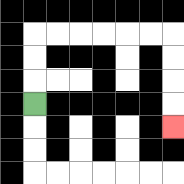{'start': '[1, 4]', 'end': '[7, 5]', 'path_directions': 'U,U,U,R,R,R,R,R,R,D,D,D,D', 'path_coordinates': '[[1, 4], [1, 3], [1, 2], [1, 1], [2, 1], [3, 1], [4, 1], [5, 1], [6, 1], [7, 1], [7, 2], [7, 3], [7, 4], [7, 5]]'}